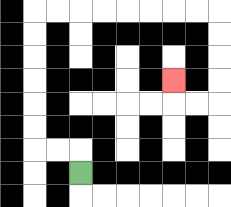{'start': '[3, 7]', 'end': '[7, 3]', 'path_directions': 'U,L,L,U,U,U,U,U,U,R,R,R,R,R,R,R,R,D,D,D,D,L,L,U', 'path_coordinates': '[[3, 7], [3, 6], [2, 6], [1, 6], [1, 5], [1, 4], [1, 3], [1, 2], [1, 1], [1, 0], [2, 0], [3, 0], [4, 0], [5, 0], [6, 0], [7, 0], [8, 0], [9, 0], [9, 1], [9, 2], [9, 3], [9, 4], [8, 4], [7, 4], [7, 3]]'}